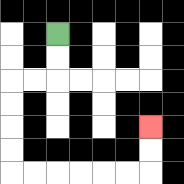{'start': '[2, 1]', 'end': '[6, 5]', 'path_directions': 'D,D,L,L,D,D,D,D,R,R,R,R,R,R,U,U', 'path_coordinates': '[[2, 1], [2, 2], [2, 3], [1, 3], [0, 3], [0, 4], [0, 5], [0, 6], [0, 7], [1, 7], [2, 7], [3, 7], [4, 7], [5, 7], [6, 7], [6, 6], [6, 5]]'}